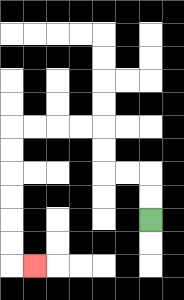{'start': '[6, 9]', 'end': '[1, 11]', 'path_directions': 'U,U,L,L,U,U,L,L,L,L,D,D,D,D,D,D,R', 'path_coordinates': '[[6, 9], [6, 8], [6, 7], [5, 7], [4, 7], [4, 6], [4, 5], [3, 5], [2, 5], [1, 5], [0, 5], [0, 6], [0, 7], [0, 8], [0, 9], [0, 10], [0, 11], [1, 11]]'}